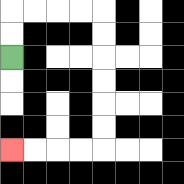{'start': '[0, 2]', 'end': '[0, 6]', 'path_directions': 'U,U,R,R,R,R,D,D,D,D,D,D,L,L,L,L', 'path_coordinates': '[[0, 2], [0, 1], [0, 0], [1, 0], [2, 0], [3, 0], [4, 0], [4, 1], [4, 2], [4, 3], [4, 4], [4, 5], [4, 6], [3, 6], [2, 6], [1, 6], [0, 6]]'}